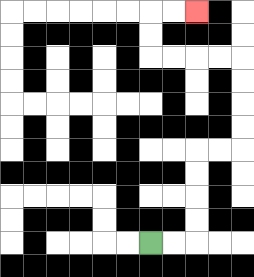{'start': '[6, 10]', 'end': '[8, 0]', 'path_directions': 'R,R,U,U,U,U,R,R,U,U,U,U,L,L,L,L,U,U,R,R', 'path_coordinates': '[[6, 10], [7, 10], [8, 10], [8, 9], [8, 8], [8, 7], [8, 6], [9, 6], [10, 6], [10, 5], [10, 4], [10, 3], [10, 2], [9, 2], [8, 2], [7, 2], [6, 2], [6, 1], [6, 0], [7, 0], [8, 0]]'}